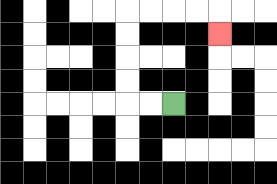{'start': '[7, 4]', 'end': '[9, 1]', 'path_directions': 'L,L,U,U,U,U,R,R,R,R,D', 'path_coordinates': '[[7, 4], [6, 4], [5, 4], [5, 3], [5, 2], [5, 1], [5, 0], [6, 0], [7, 0], [8, 0], [9, 0], [9, 1]]'}